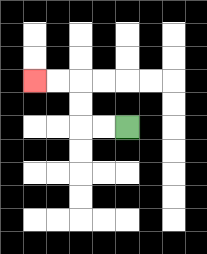{'start': '[5, 5]', 'end': '[1, 3]', 'path_directions': 'L,L,U,U,L,L', 'path_coordinates': '[[5, 5], [4, 5], [3, 5], [3, 4], [3, 3], [2, 3], [1, 3]]'}